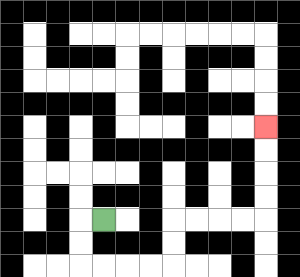{'start': '[4, 9]', 'end': '[11, 5]', 'path_directions': 'L,D,D,R,R,R,R,U,U,R,R,R,R,U,U,U,U', 'path_coordinates': '[[4, 9], [3, 9], [3, 10], [3, 11], [4, 11], [5, 11], [6, 11], [7, 11], [7, 10], [7, 9], [8, 9], [9, 9], [10, 9], [11, 9], [11, 8], [11, 7], [11, 6], [11, 5]]'}